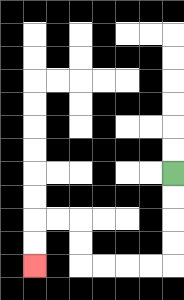{'start': '[7, 7]', 'end': '[1, 11]', 'path_directions': 'D,D,D,D,L,L,L,L,U,U,L,L,D,D', 'path_coordinates': '[[7, 7], [7, 8], [7, 9], [7, 10], [7, 11], [6, 11], [5, 11], [4, 11], [3, 11], [3, 10], [3, 9], [2, 9], [1, 9], [1, 10], [1, 11]]'}